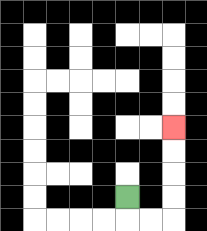{'start': '[5, 8]', 'end': '[7, 5]', 'path_directions': 'D,R,R,U,U,U,U', 'path_coordinates': '[[5, 8], [5, 9], [6, 9], [7, 9], [7, 8], [7, 7], [7, 6], [7, 5]]'}